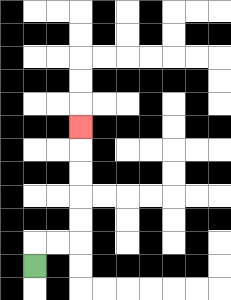{'start': '[1, 11]', 'end': '[3, 5]', 'path_directions': 'U,R,R,U,U,U,U,U', 'path_coordinates': '[[1, 11], [1, 10], [2, 10], [3, 10], [3, 9], [3, 8], [3, 7], [3, 6], [3, 5]]'}